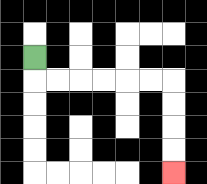{'start': '[1, 2]', 'end': '[7, 7]', 'path_directions': 'D,R,R,R,R,R,R,D,D,D,D', 'path_coordinates': '[[1, 2], [1, 3], [2, 3], [3, 3], [4, 3], [5, 3], [6, 3], [7, 3], [7, 4], [7, 5], [7, 6], [7, 7]]'}